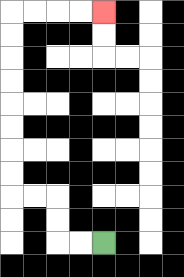{'start': '[4, 10]', 'end': '[4, 0]', 'path_directions': 'L,L,U,U,L,L,U,U,U,U,U,U,U,U,R,R,R,R', 'path_coordinates': '[[4, 10], [3, 10], [2, 10], [2, 9], [2, 8], [1, 8], [0, 8], [0, 7], [0, 6], [0, 5], [0, 4], [0, 3], [0, 2], [0, 1], [0, 0], [1, 0], [2, 0], [3, 0], [4, 0]]'}